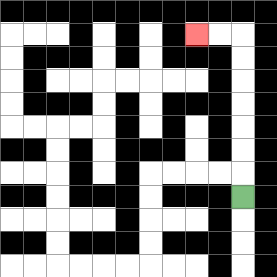{'start': '[10, 8]', 'end': '[8, 1]', 'path_directions': 'U,U,U,U,U,U,U,L,L', 'path_coordinates': '[[10, 8], [10, 7], [10, 6], [10, 5], [10, 4], [10, 3], [10, 2], [10, 1], [9, 1], [8, 1]]'}